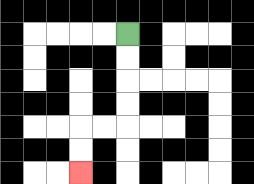{'start': '[5, 1]', 'end': '[3, 7]', 'path_directions': 'D,D,D,D,L,L,D,D', 'path_coordinates': '[[5, 1], [5, 2], [5, 3], [5, 4], [5, 5], [4, 5], [3, 5], [3, 6], [3, 7]]'}